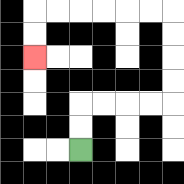{'start': '[3, 6]', 'end': '[1, 2]', 'path_directions': 'U,U,R,R,R,R,U,U,U,U,L,L,L,L,L,L,D,D', 'path_coordinates': '[[3, 6], [3, 5], [3, 4], [4, 4], [5, 4], [6, 4], [7, 4], [7, 3], [7, 2], [7, 1], [7, 0], [6, 0], [5, 0], [4, 0], [3, 0], [2, 0], [1, 0], [1, 1], [1, 2]]'}